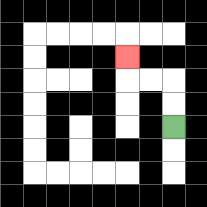{'start': '[7, 5]', 'end': '[5, 2]', 'path_directions': 'U,U,L,L,U', 'path_coordinates': '[[7, 5], [7, 4], [7, 3], [6, 3], [5, 3], [5, 2]]'}